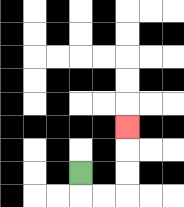{'start': '[3, 7]', 'end': '[5, 5]', 'path_directions': 'D,R,R,U,U,U', 'path_coordinates': '[[3, 7], [3, 8], [4, 8], [5, 8], [5, 7], [5, 6], [5, 5]]'}